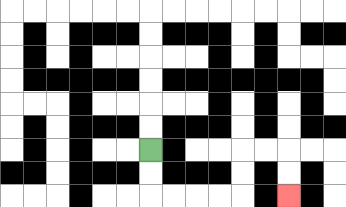{'start': '[6, 6]', 'end': '[12, 8]', 'path_directions': 'D,D,R,R,R,R,U,U,R,R,D,D', 'path_coordinates': '[[6, 6], [6, 7], [6, 8], [7, 8], [8, 8], [9, 8], [10, 8], [10, 7], [10, 6], [11, 6], [12, 6], [12, 7], [12, 8]]'}